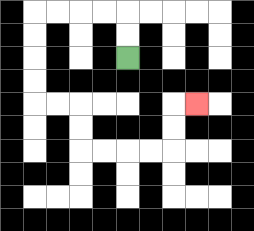{'start': '[5, 2]', 'end': '[8, 4]', 'path_directions': 'U,U,L,L,L,L,D,D,D,D,R,R,D,D,R,R,R,R,U,U,R', 'path_coordinates': '[[5, 2], [5, 1], [5, 0], [4, 0], [3, 0], [2, 0], [1, 0], [1, 1], [1, 2], [1, 3], [1, 4], [2, 4], [3, 4], [3, 5], [3, 6], [4, 6], [5, 6], [6, 6], [7, 6], [7, 5], [7, 4], [8, 4]]'}